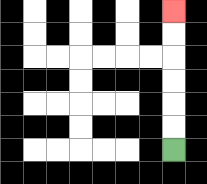{'start': '[7, 6]', 'end': '[7, 0]', 'path_directions': 'U,U,U,U,U,U', 'path_coordinates': '[[7, 6], [7, 5], [7, 4], [7, 3], [7, 2], [7, 1], [7, 0]]'}